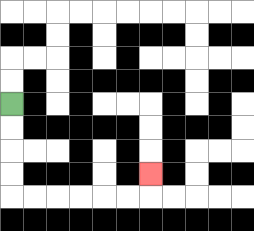{'start': '[0, 4]', 'end': '[6, 7]', 'path_directions': 'D,D,D,D,R,R,R,R,R,R,U', 'path_coordinates': '[[0, 4], [0, 5], [0, 6], [0, 7], [0, 8], [1, 8], [2, 8], [3, 8], [4, 8], [5, 8], [6, 8], [6, 7]]'}